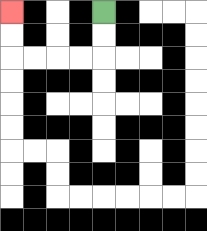{'start': '[4, 0]', 'end': '[0, 0]', 'path_directions': 'D,D,L,L,L,L,U,U', 'path_coordinates': '[[4, 0], [4, 1], [4, 2], [3, 2], [2, 2], [1, 2], [0, 2], [0, 1], [0, 0]]'}